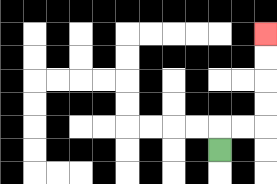{'start': '[9, 6]', 'end': '[11, 1]', 'path_directions': 'U,R,R,U,U,U,U', 'path_coordinates': '[[9, 6], [9, 5], [10, 5], [11, 5], [11, 4], [11, 3], [11, 2], [11, 1]]'}